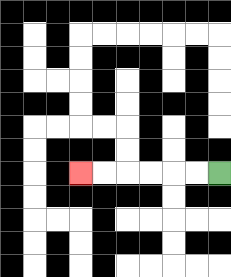{'start': '[9, 7]', 'end': '[3, 7]', 'path_directions': 'L,L,L,L,L,L', 'path_coordinates': '[[9, 7], [8, 7], [7, 7], [6, 7], [5, 7], [4, 7], [3, 7]]'}